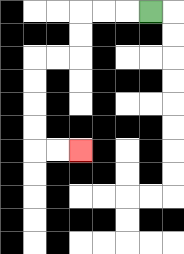{'start': '[6, 0]', 'end': '[3, 6]', 'path_directions': 'L,L,L,D,D,L,L,D,D,D,D,R,R', 'path_coordinates': '[[6, 0], [5, 0], [4, 0], [3, 0], [3, 1], [3, 2], [2, 2], [1, 2], [1, 3], [1, 4], [1, 5], [1, 6], [2, 6], [3, 6]]'}